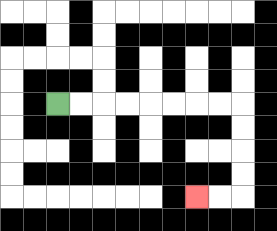{'start': '[2, 4]', 'end': '[8, 8]', 'path_directions': 'R,R,R,R,R,R,R,R,D,D,D,D,L,L', 'path_coordinates': '[[2, 4], [3, 4], [4, 4], [5, 4], [6, 4], [7, 4], [8, 4], [9, 4], [10, 4], [10, 5], [10, 6], [10, 7], [10, 8], [9, 8], [8, 8]]'}